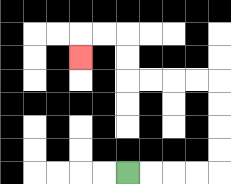{'start': '[5, 7]', 'end': '[3, 2]', 'path_directions': 'R,R,R,R,U,U,U,U,L,L,L,L,U,U,L,L,D', 'path_coordinates': '[[5, 7], [6, 7], [7, 7], [8, 7], [9, 7], [9, 6], [9, 5], [9, 4], [9, 3], [8, 3], [7, 3], [6, 3], [5, 3], [5, 2], [5, 1], [4, 1], [3, 1], [3, 2]]'}